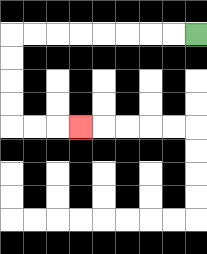{'start': '[8, 1]', 'end': '[3, 5]', 'path_directions': 'L,L,L,L,L,L,L,L,D,D,D,D,R,R,R', 'path_coordinates': '[[8, 1], [7, 1], [6, 1], [5, 1], [4, 1], [3, 1], [2, 1], [1, 1], [0, 1], [0, 2], [0, 3], [0, 4], [0, 5], [1, 5], [2, 5], [3, 5]]'}